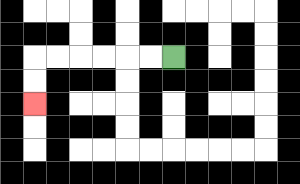{'start': '[7, 2]', 'end': '[1, 4]', 'path_directions': 'L,L,L,L,L,L,D,D', 'path_coordinates': '[[7, 2], [6, 2], [5, 2], [4, 2], [3, 2], [2, 2], [1, 2], [1, 3], [1, 4]]'}